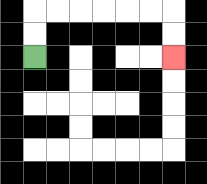{'start': '[1, 2]', 'end': '[7, 2]', 'path_directions': 'U,U,R,R,R,R,R,R,D,D', 'path_coordinates': '[[1, 2], [1, 1], [1, 0], [2, 0], [3, 0], [4, 0], [5, 0], [6, 0], [7, 0], [7, 1], [7, 2]]'}